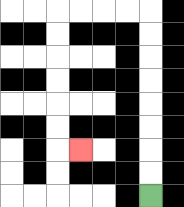{'start': '[6, 8]', 'end': '[3, 6]', 'path_directions': 'U,U,U,U,U,U,U,U,L,L,L,L,D,D,D,D,D,D,R', 'path_coordinates': '[[6, 8], [6, 7], [6, 6], [6, 5], [6, 4], [6, 3], [6, 2], [6, 1], [6, 0], [5, 0], [4, 0], [3, 0], [2, 0], [2, 1], [2, 2], [2, 3], [2, 4], [2, 5], [2, 6], [3, 6]]'}